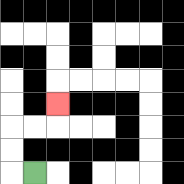{'start': '[1, 7]', 'end': '[2, 4]', 'path_directions': 'L,U,U,R,R,U', 'path_coordinates': '[[1, 7], [0, 7], [0, 6], [0, 5], [1, 5], [2, 5], [2, 4]]'}